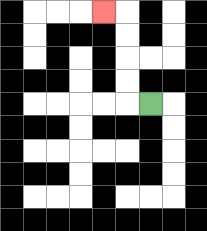{'start': '[6, 4]', 'end': '[4, 0]', 'path_directions': 'L,U,U,U,U,L', 'path_coordinates': '[[6, 4], [5, 4], [5, 3], [5, 2], [5, 1], [5, 0], [4, 0]]'}